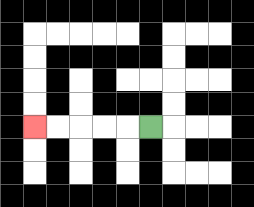{'start': '[6, 5]', 'end': '[1, 5]', 'path_directions': 'L,L,L,L,L', 'path_coordinates': '[[6, 5], [5, 5], [4, 5], [3, 5], [2, 5], [1, 5]]'}